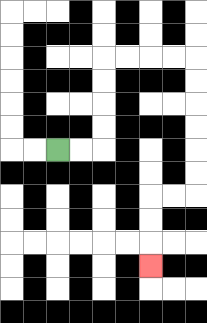{'start': '[2, 6]', 'end': '[6, 11]', 'path_directions': 'R,R,U,U,U,U,R,R,R,R,D,D,D,D,D,D,L,L,D,D,D', 'path_coordinates': '[[2, 6], [3, 6], [4, 6], [4, 5], [4, 4], [4, 3], [4, 2], [5, 2], [6, 2], [7, 2], [8, 2], [8, 3], [8, 4], [8, 5], [8, 6], [8, 7], [8, 8], [7, 8], [6, 8], [6, 9], [6, 10], [6, 11]]'}